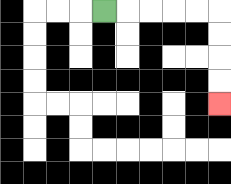{'start': '[4, 0]', 'end': '[9, 4]', 'path_directions': 'R,R,R,R,R,D,D,D,D', 'path_coordinates': '[[4, 0], [5, 0], [6, 0], [7, 0], [8, 0], [9, 0], [9, 1], [9, 2], [9, 3], [9, 4]]'}